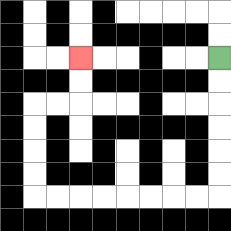{'start': '[9, 2]', 'end': '[3, 2]', 'path_directions': 'D,D,D,D,D,D,L,L,L,L,L,L,L,L,U,U,U,U,R,R,U,U', 'path_coordinates': '[[9, 2], [9, 3], [9, 4], [9, 5], [9, 6], [9, 7], [9, 8], [8, 8], [7, 8], [6, 8], [5, 8], [4, 8], [3, 8], [2, 8], [1, 8], [1, 7], [1, 6], [1, 5], [1, 4], [2, 4], [3, 4], [3, 3], [3, 2]]'}